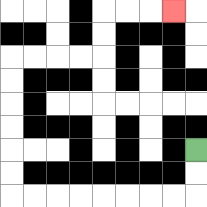{'start': '[8, 6]', 'end': '[7, 0]', 'path_directions': 'D,D,L,L,L,L,L,L,L,L,U,U,U,U,U,U,R,R,R,R,U,U,R,R,R', 'path_coordinates': '[[8, 6], [8, 7], [8, 8], [7, 8], [6, 8], [5, 8], [4, 8], [3, 8], [2, 8], [1, 8], [0, 8], [0, 7], [0, 6], [0, 5], [0, 4], [0, 3], [0, 2], [1, 2], [2, 2], [3, 2], [4, 2], [4, 1], [4, 0], [5, 0], [6, 0], [7, 0]]'}